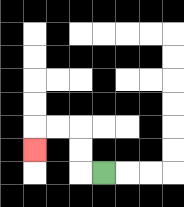{'start': '[4, 7]', 'end': '[1, 6]', 'path_directions': 'L,U,U,L,L,D', 'path_coordinates': '[[4, 7], [3, 7], [3, 6], [3, 5], [2, 5], [1, 5], [1, 6]]'}